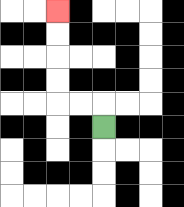{'start': '[4, 5]', 'end': '[2, 0]', 'path_directions': 'U,L,L,U,U,U,U', 'path_coordinates': '[[4, 5], [4, 4], [3, 4], [2, 4], [2, 3], [2, 2], [2, 1], [2, 0]]'}